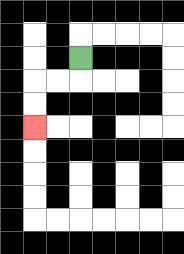{'start': '[3, 2]', 'end': '[1, 5]', 'path_directions': 'D,L,L,D,D', 'path_coordinates': '[[3, 2], [3, 3], [2, 3], [1, 3], [1, 4], [1, 5]]'}